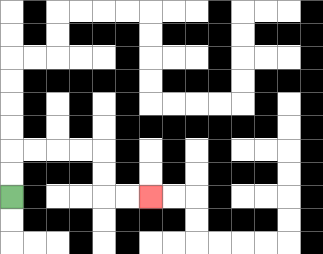{'start': '[0, 8]', 'end': '[6, 8]', 'path_directions': 'U,U,R,R,R,R,D,D,R,R', 'path_coordinates': '[[0, 8], [0, 7], [0, 6], [1, 6], [2, 6], [3, 6], [4, 6], [4, 7], [4, 8], [5, 8], [6, 8]]'}